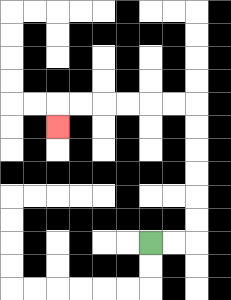{'start': '[6, 10]', 'end': '[2, 5]', 'path_directions': 'R,R,U,U,U,U,U,U,L,L,L,L,L,L,D', 'path_coordinates': '[[6, 10], [7, 10], [8, 10], [8, 9], [8, 8], [8, 7], [8, 6], [8, 5], [8, 4], [7, 4], [6, 4], [5, 4], [4, 4], [3, 4], [2, 4], [2, 5]]'}